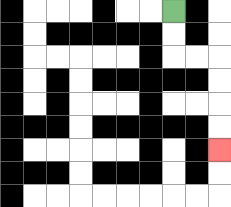{'start': '[7, 0]', 'end': '[9, 6]', 'path_directions': 'D,D,R,R,D,D,D,D', 'path_coordinates': '[[7, 0], [7, 1], [7, 2], [8, 2], [9, 2], [9, 3], [9, 4], [9, 5], [9, 6]]'}